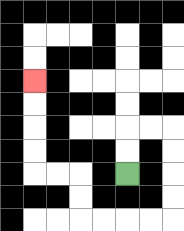{'start': '[5, 7]', 'end': '[1, 3]', 'path_directions': 'U,U,R,R,D,D,D,D,L,L,L,L,U,U,L,L,U,U,U,U', 'path_coordinates': '[[5, 7], [5, 6], [5, 5], [6, 5], [7, 5], [7, 6], [7, 7], [7, 8], [7, 9], [6, 9], [5, 9], [4, 9], [3, 9], [3, 8], [3, 7], [2, 7], [1, 7], [1, 6], [1, 5], [1, 4], [1, 3]]'}